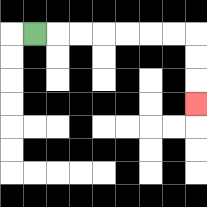{'start': '[1, 1]', 'end': '[8, 4]', 'path_directions': 'R,R,R,R,R,R,R,D,D,D', 'path_coordinates': '[[1, 1], [2, 1], [3, 1], [4, 1], [5, 1], [6, 1], [7, 1], [8, 1], [8, 2], [8, 3], [8, 4]]'}